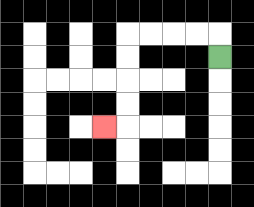{'start': '[9, 2]', 'end': '[4, 5]', 'path_directions': 'U,L,L,L,L,D,D,D,D,L', 'path_coordinates': '[[9, 2], [9, 1], [8, 1], [7, 1], [6, 1], [5, 1], [5, 2], [5, 3], [5, 4], [5, 5], [4, 5]]'}